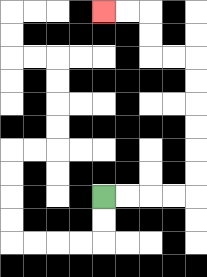{'start': '[4, 8]', 'end': '[4, 0]', 'path_directions': 'R,R,R,R,U,U,U,U,U,U,L,L,U,U,L,L', 'path_coordinates': '[[4, 8], [5, 8], [6, 8], [7, 8], [8, 8], [8, 7], [8, 6], [8, 5], [8, 4], [8, 3], [8, 2], [7, 2], [6, 2], [6, 1], [6, 0], [5, 0], [4, 0]]'}